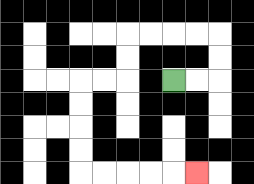{'start': '[7, 3]', 'end': '[8, 7]', 'path_directions': 'R,R,U,U,L,L,L,L,D,D,L,L,D,D,D,D,R,R,R,R,R', 'path_coordinates': '[[7, 3], [8, 3], [9, 3], [9, 2], [9, 1], [8, 1], [7, 1], [6, 1], [5, 1], [5, 2], [5, 3], [4, 3], [3, 3], [3, 4], [3, 5], [3, 6], [3, 7], [4, 7], [5, 7], [6, 7], [7, 7], [8, 7]]'}